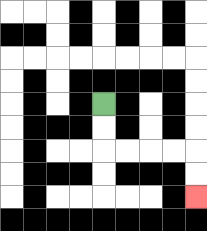{'start': '[4, 4]', 'end': '[8, 8]', 'path_directions': 'D,D,R,R,R,R,D,D', 'path_coordinates': '[[4, 4], [4, 5], [4, 6], [5, 6], [6, 6], [7, 6], [8, 6], [8, 7], [8, 8]]'}